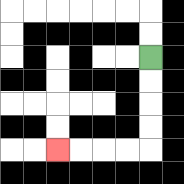{'start': '[6, 2]', 'end': '[2, 6]', 'path_directions': 'D,D,D,D,L,L,L,L', 'path_coordinates': '[[6, 2], [6, 3], [6, 4], [6, 5], [6, 6], [5, 6], [4, 6], [3, 6], [2, 6]]'}